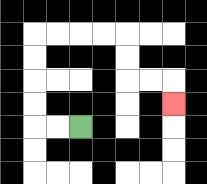{'start': '[3, 5]', 'end': '[7, 4]', 'path_directions': 'L,L,U,U,U,U,R,R,R,R,D,D,R,R,D', 'path_coordinates': '[[3, 5], [2, 5], [1, 5], [1, 4], [1, 3], [1, 2], [1, 1], [2, 1], [3, 1], [4, 1], [5, 1], [5, 2], [5, 3], [6, 3], [7, 3], [7, 4]]'}